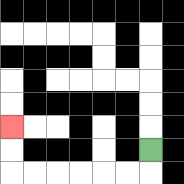{'start': '[6, 6]', 'end': '[0, 5]', 'path_directions': 'D,L,L,L,L,L,L,U,U', 'path_coordinates': '[[6, 6], [6, 7], [5, 7], [4, 7], [3, 7], [2, 7], [1, 7], [0, 7], [0, 6], [0, 5]]'}